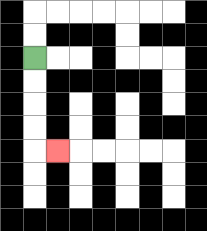{'start': '[1, 2]', 'end': '[2, 6]', 'path_directions': 'D,D,D,D,R', 'path_coordinates': '[[1, 2], [1, 3], [1, 4], [1, 5], [1, 6], [2, 6]]'}